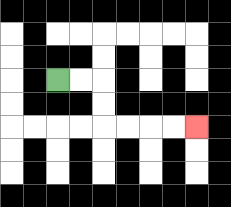{'start': '[2, 3]', 'end': '[8, 5]', 'path_directions': 'R,R,D,D,R,R,R,R', 'path_coordinates': '[[2, 3], [3, 3], [4, 3], [4, 4], [4, 5], [5, 5], [6, 5], [7, 5], [8, 5]]'}